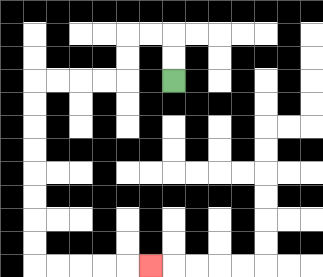{'start': '[7, 3]', 'end': '[6, 11]', 'path_directions': 'U,U,L,L,D,D,L,L,L,L,D,D,D,D,D,D,D,D,R,R,R,R,R', 'path_coordinates': '[[7, 3], [7, 2], [7, 1], [6, 1], [5, 1], [5, 2], [5, 3], [4, 3], [3, 3], [2, 3], [1, 3], [1, 4], [1, 5], [1, 6], [1, 7], [1, 8], [1, 9], [1, 10], [1, 11], [2, 11], [3, 11], [4, 11], [5, 11], [6, 11]]'}